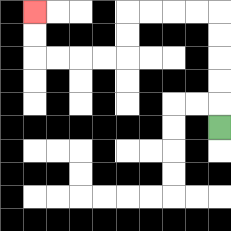{'start': '[9, 5]', 'end': '[1, 0]', 'path_directions': 'U,U,U,U,U,L,L,L,L,D,D,L,L,L,L,U,U', 'path_coordinates': '[[9, 5], [9, 4], [9, 3], [9, 2], [9, 1], [9, 0], [8, 0], [7, 0], [6, 0], [5, 0], [5, 1], [5, 2], [4, 2], [3, 2], [2, 2], [1, 2], [1, 1], [1, 0]]'}